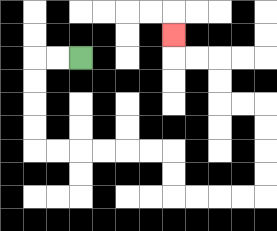{'start': '[3, 2]', 'end': '[7, 1]', 'path_directions': 'L,L,D,D,D,D,R,R,R,R,R,R,D,D,R,R,R,R,U,U,U,U,L,L,U,U,L,L,U', 'path_coordinates': '[[3, 2], [2, 2], [1, 2], [1, 3], [1, 4], [1, 5], [1, 6], [2, 6], [3, 6], [4, 6], [5, 6], [6, 6], [7, 6], [7, 7], [7, 8], [8, 8], [9, 8], [10, 8], [11, 8], [11, 7], [11, 6], [11, 5], [11, 4], [10, 4], [9, 4], [9, 3], [9, 2], [8, 2], [7, 2], [7, 1]]'}